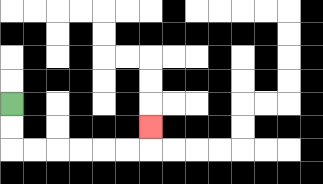{'start': '[0, 4]', 'end': '[6, 5]', 'path_directions': 'D,D,R,R,R,R,R,R,U', 'path_coordinates': '[[0, 4], [0, 5], [0, 6], [1, 6], [2, 6], [3, 6], [4, 6], [5, 6], [6, 6], [6, 5]]'}